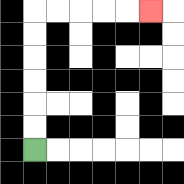{'start': '[1, 6]', 'end': '[6, 0]', 'path_directions': 'U,U,U,U,U,U,R,R,R,R,R', 'path_coordinates': '[[1, 6], [1, 5], [1, 4], [1, 3], [1, 2], [1, 1], [1, 0], [2, 0], [3, 0], [4, 0], [5, 0], [6, 0]]'}